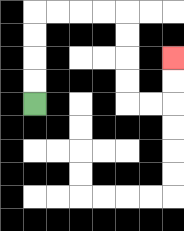{'start': '[1, 4]', 'end': '[7, 2]', 'path_directions': 'U,U,U,U,R,R,R,R,D,D,D,D,R,R,U,U', 'path_coordinates': '[[1, 4], [1, 3], [1, 2], [1, 1], [1, 0], [2, 0], [3, 0], [4, 0], [5, 0], [5, 1], [5, 2], [5, 3], [5, 4], [6, 4], [7, 4], [7, 3], [7, 2]]'}